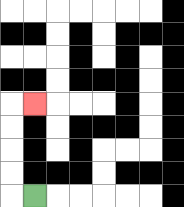{'start': '[1, 8]', 'end': '[1, 4]', 'path_directions': 'L,U,U,U,U,R', 'path_coordinates': '[[1, 8], [0, 8], [0, 7], [0, 6], [0, 5], [0, 4], [1, 4]]'}